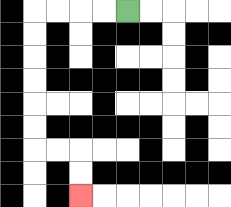{'start': '[5, 0]', 'end': '[3, 8]', 'path_directions': 'L,L,L,L,D,D,D,D,D,D,R,R,D,D', 'path_coordinates': '[[5, 0], [4, 0], [3, 0], [2, 0], [1, 0], [1, 1], [1, 2], [1, 3], [1, 4], [1, 5], [1, 6], [2, 6], [3, 6], [3, 7], [3, 8]]'}